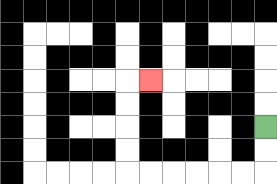{'start': '[11, 5]', 'end': '[6, 3]', 'path_directions': 'D,D,L,L,L,L,L,L,U,U,U,U,R', 'path_coordinates': '[[11, 5], [11, 6], [11, 7], [10, 7], [9, 7], [8, 7], [7, 7], [6, 7], [5, 7], [5, 6], [5, 5], [5, 4], [5, 3], [6, 3]]'}